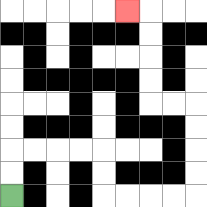{'start': '[0, 8]', 'end': '[5, 0]', 'path_directions': 'U,U,R,R,R,R,D,D,R,R,R,R,U,U,U,U,L,L,U,U,U,U,L', 'path_coordinates': '[[0, 8], [0, 7], [0, 6], [1, 6], [2, 6], [3, 6], [4, 6], [4, 7], [4, 8], [5, 8], [6, 8], [7, 8], [8, 8], [8, 7], [8, 6], [8, 5], [8, 4], [7, 4], [6, 4], [6, 3], [6, 2], [6, 1], [6, 0], [5, 0]]'}